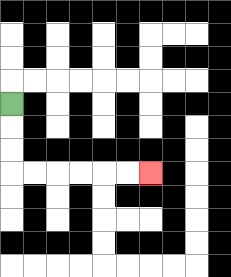{'start': '[0, 4]', 'end': '[6, 7]', 'path_directions': 'D,D,D,R,R,R,R,R,R', 'path_coordinates': '[[0, 4], [0, 5], [0, 6], [0, 7], [1, 7], [2, 7], [3, 7], [4, 7], [5, 7], [6, 7]]'}